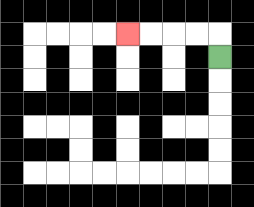{'start': '[9, 2]', 'end': '[5, 1]', 'path_directions': 'U,L,L,L,L', 'path_coordinates': '[[9, 2], [9, 1], [8, 1], [7, 1], [6, 1], [5, 1]]'}